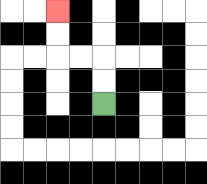{'start': '[4, 4]', 'end': '[2, 0]', 'path_directions': 'U,U,L,L,U,U', 'path_coordinates': '[[4, 4], [4, 3], [4, 2], [3, 2], [2, 2], [2, 1], [2, 0]]'}